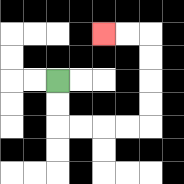{'start': '[2, 3]', 'end': '[4, 1]', 'path_directions': 'D,D,R,R,R,R,U,U,U,U,L,L', 'path_coordinates': '[[2, 3], [2, 4], [2, 5], [3, 5], [4, 5], [5, 5], [6, 5], [6, 4], [6, 3], [6, 2], [6, 1], [5, 1], [4, 1]]'}